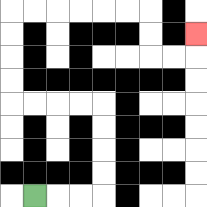{'start': '[1, 8]', 'end': '[8, 1]', 'path_directions': 'R,R,R,U,U,U,U,L,L,L,L,U,U,U,U,R,R,R,R,R,R,D,D,R,R,U', 'path_coordinates': '[[1, 8], [2, 8], [3, 8], [4, 8], [4, 7], [4, 6], [4, 5], [4, 4], [3, 4], [2, 4], [1, 4], [0, 4], [0, 3], [0, 2], [0, 1], [0, 0], [1, 0], [2, 0], [3, 0], [4, 0], [5, 0], [6, 0], [6, 1], [6, 2], [7, 2], [8, 2], [8, 1]]'}